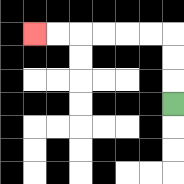{'start': '[7, 4]', 'end': '[1, 1]', 'path_directions': 'U,U,U,L,L,L,L,L,L', 'path_coordinates': '[[7, 4], [7, 3], [7, 2], [7, 1], [6, 1], [5, 1], [4, 1], [3, 1], [2, 1], [1, 1]]'}